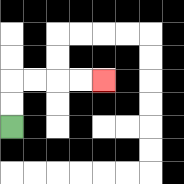{'start': '[0, 5]', 'end': '[4, 3]', 'path_directions': 'U,U,R,R,R,R', 'path_coordinates': '[[0, 5], [0, 4], [0, 3], [1, 3], [2, 3], [3, 3], [4, 3]]'}